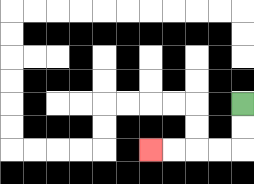{'start': '[10, 4]', 'end': '[6, 6]', 'path_directions': 'D,D,L,L,L,L', 'path_coordinates': '[[10, 4], [10, 5], [10, 6], [9, 6], [8, 6], [7, 6], [6, 6]]'}